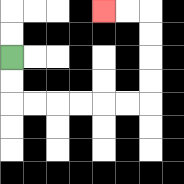{'start': '[0, 2]', 'end': '[4, 0]', 'path_directions': 'D,D,R,R,R,R,R,R,U,U,U,U,L,L', 'path_coordinates': '[[0, 2], [0, 3], [0, 4], [1, 4], [2, 4], [3, 4], [4, 4], [5, 4], [6, 4], [6, 3], [6, 2], [6, 1], [6, 0], [5, 0], [4, 0]]'}